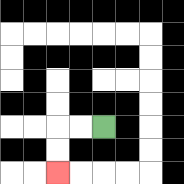{'start': '[4, 5]', 'end': '[2, 7]', 'path_directions': 'L,L,D,D', 'path_coordinates': '[[4, 5], [3, 5], [2, 5], [2, 6], [2, 7]]'}